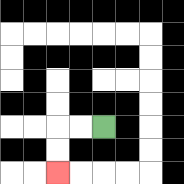{'start': '[4, 5]', 'end': '[2, 7]', 'path_directions': 'L,L,D,D', 'path_coordinates': '[[4, 5], [3, 5], [2, 5], [2, 6], [2, 7]]'}